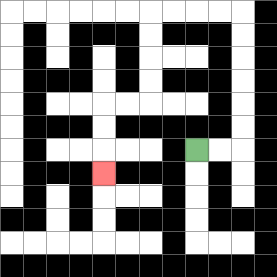{'start': '[8, 6]', 'end': '[4, 7]', 'path_directions': 'R,R,U,U,U,U,U,U,L,L,L,L,D,D,D,D,L,L,D,D,D', 'path_coordinates': '[[8, 6], [9, 6], [10, 6], [10, 5], [10, 4], [10, 3], [10, 2], [10, 1], [10, 0], [9, 0], [8, 0], [7, 0], [6, 0], [6, 1], [6, 2], [6, 3], [6, 4], [5, 4], [4, 4], [4, 5], [4, 6], [4, 7]]'}